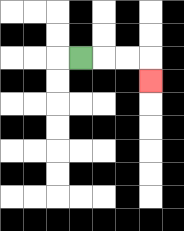{'start': '[3, 2]', 'end': '[6, 3]', 'path_directions': 'R,R,R,D', 'path_coordinates': '[[3, 2], [4, 2], [5, 2], [6, 2], [6, 3]]'}